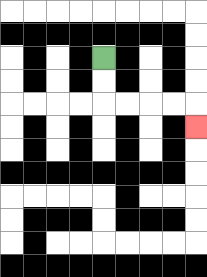{'start': '[4, 2]', 'end': '[8, 5]', 'path_directions': 'D,D,R,R,R,R,D', 'path_coordinates': '[[4, 2], [4, 3], [4, 4], [5, 4], [6, 4], [7, 4], [8, 4], [8, 5]]'}